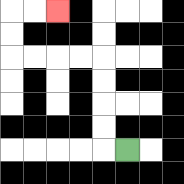{'start': '[5, 6]', 'end': '[2, 0]', 'path_directions': 'L,U,U,U,U,L,L,L,L,U,U,R,R', 'path_coordinates': '[[5, 6], [4, 6], [4, 5], [4, 4], [4, 3], [4, 2], [3, 2], [2, 2], [1, 2], [0, 2], [0, 1], [0, 0], [1, 0], [2, 0]]'}